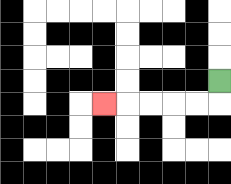{'start': '[9, 3]', 'end': '[4, 4]', 'path_directions': 'D,L,L,L,L,L', 'path_coordinates': '[[9, 3], [9, 4], [8, 4], [7, 4], [6, 4], [5, 4], [4, 4]]'}